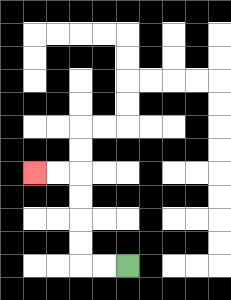{'start': '[5, 11]', 'end': '[1, 7]', 'path_directions': 'L,L,U,U,U,U,L,L', 'path_coordinates': '[[5, 11], [4, 11], [3, 11], [3, 10], [3, 9], [3, 8], [3, 7], [2, 7], [1, 7]]'}